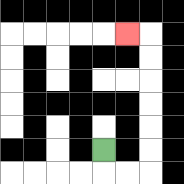{'start': '[4, 6]', 'end': '[5, 1]', 'path_directions': 'D,R,R,U,U,U,U,U,U,L', 'path_coordinates': '[[4, 6], [4, 7], [5, 7], [6, 7], [6, 6], [6, 5], [6, 4], [6, 3], [6, 2], [6, 1], [5, 1]]'}